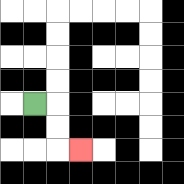{'start': '[1, 4]', 'end': '[3, 6]', 'path_directions': 'R,D,D,R', 'path_coordinates': '[[1, 4], [2, 4], [2, 5], [2, 6], [3, 6]]'}